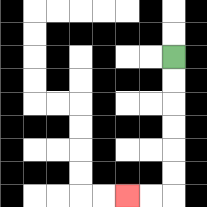{'start': '[7, 2]', 'end': '[5, 8]', 'path_directions': 'D,D,D,D,D,D,L,L', 'path_coordinates': '[[7, 2], [7, 3], [7, 4], [7, 5], [7, 6], [7, 7], [7, 8], [6, 8], [5, 8]]'}